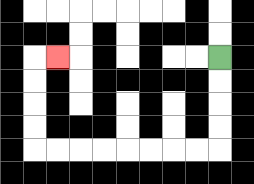{'start': '[9, 2]', 'end': '[2, 2]', 'path_directions': 'D,D,D,D,L,L,L,L,L,L,L,L,U,U,U,U,R', 'path_coordinates': '[[9, 2], [9, 3], [9, 4], [9, 5], [9, 6], [8, 6], [7, 6], [6, 6], [5, 6], [4, 6], [3, 6], [2, 6], [1, 6], [1, 5], [1, 4], [1, 3], [1, 2], [2, 2]]'}